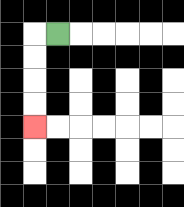{'start': '[2, 1]', 'end': '[1, 5]', 'path_directions': 'L,D,D,D,D', 'path_coordinates': '[[2, 1], [1, 1], [1, 2], [1, 3], [1, 4], [1, 5]]'}